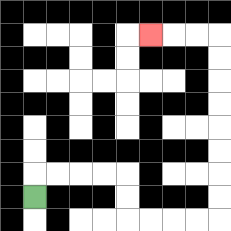{'start': '[1, 8]', 'end': '[6, 1]', 'path_directions': 'U,R,R,R,R,D,D,R,R,R,R,U,U,U,U,U,U,U,U,L,L,L', 'path_coordinates': '[[1, 8], [1, 7], [2, 7], [3, 7], [4, 7], [5, 7], [5, 8], [5, 9], [6, 9], [7, 9], [8, 9], [9, 9], [9, 8], [9, 7], [9, 6], [9, 5], [9, 4], [9, 3], [9, 2], [9, 1], [8, 1], [7, 1], [6, 1]]'}